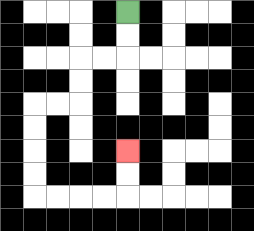{'start': '[5, 0]', 'end': '[5, 6]', 'path_directions': 'D,D,L,L,D,D,L,L,D,D,D,D,R,R,R,R,U,U', 'path_coordinates': '[[5, 0], [5, 1], [5, 2], [4, 2], [3, 2], [3, 3], [3, 4], [2, 4], [1, 4], [1, 5], [1, 6], [1, 7], [1, 8], [2, 8], [3, 8], [4, 8], [5, 8], [5, 7], [5, 6]]'}